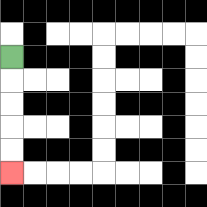{'start': '[0, 2]', 'end': '[0, 7]', 'path_directions': 'D,D,D,D,D', 'path_coordinates': '[[0, 2], [0, 3], [0, 4], [0, 5], [0, 6], [0, 7]]'}